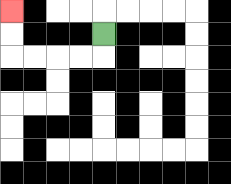{'start': '[4, 1]', 'end': '[0, 0]', 'path_directions': 'D,L,L,L,L,U,U', 'path_coordinates': '[[4, 1], [4, 2], [3, 2], [2, 2], [1, 2], [0, 2], [0, 1], [0, 0]]'}